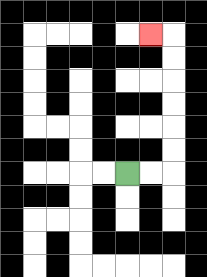{'start': '[5, 7]', 'end': '[6, 1]', 'path_directions': 'R,R,U,U,U,U,U,U,L', 'path_coordinates': '[[5, 7], [6, 7], [7, 7], [7, 6], [7, 5], [7, 4], [7, 3], [7, 2], [7, 1], [6, 1]]'}